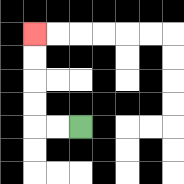{'start': '[3, 5]', 'end': '[1, 1]', 'path_directions': 'L,L,U,U,U,U', 'path_coordinates': '[[3, 5], [2, 5], [1, 5], [1, 4], [1, 3], [1, 2], [1, 1]]'}